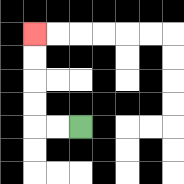{'start': '[3, 5]', 'end': '[1, 1]', 'path_directions': 'L,L,U,U,U,U', 'path_coordinates': '[[3, 5], [2, 5], [1, 5], [1, 4], [1, 3], [1, 2], [1, 1]]'}